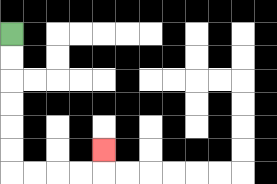{'start': '[0, 1]', 'end': '[4, 6]', 'path_directions': 'D,D,D,D,D,D,R,R,R,R,U', 'path_coordinates': '[[0, 1], [0, 2], [0, 3], [0, 4], [0, 5], [0, 6], [0, 7], [1, 7], [2, 7], [3, 7], [4, 7], [4, 6]]'}